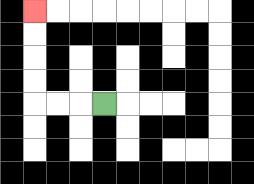{'start': '[4, 4]', 'end': '[1, 0]', 'path_directions': 'L,L,L,U,U,U,U', 'path_coordinates': '[[4, 4], [3, 4], [2, 4], [1, 4], [1, 3], [1, 2], [1, 1], [1, 0]]'}